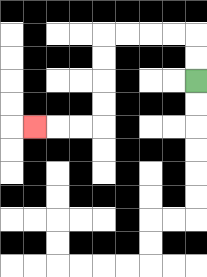{'start': '[8, 3]', 'end': '[1, 5]', 'path_directions': 'U,U,L,L,L,L,D,D,D,D,L,L,L', 'path_coordinates': '[[8, 3], [8, 2], [8, 1], [7, 1], [6, 1], [5, 1], [4, 1], [4, 2], [4, 3], [4, 4], [4, 5], [3, 5], [2, 5], [1, 5]]'}